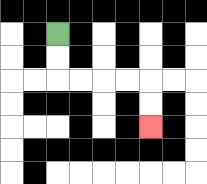{'start': '[2, 1]', 'end': '[6, 5]', 'path_directions': 'D,D,R,R,R,R,D,D', 'path_coordinates': '[[2, 1], [2, 2], [2, 3], [3, 3], [4, 3], [5, 3], [6, 3], [6, 4], [6, 5]]'}